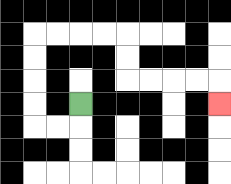{'start': '[3, 4]', 'end': '[9, 4]', 'path_directions': 'D,L,L,U,U,U,U,R,R,R,R,D,D,R,R,R,R,D', 'path_coordinates': '[[3, 4], [3, 5], [2, 5], [1, 5], [1, 4], [1, 3], [1, 2], [1, 1], [2, 1], [3, 1], [4, 1], [5, 1], [5, 2], [5, 3], [6, 3], [7, 3], [8, 3], [9, 3], [9, 4]]'}